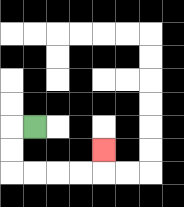{'start': '[1, 5]', 'end': '[4, 6]', 'path_directions': 'L,D,D,R,R,R,R,U', 'path_coordinates': '[[1, 5], [0, 5], [0, 6], [0, 7], [1, 7], [2, 7], [3, 7], [4, 7], [4, 6]]'}